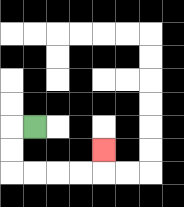{'start': '[1, 5]', 'end': '[4, 6]', 'path_directions': 'L,D,D,R,R,R,R,U', 'path_coordinates': '[[1, 5], [0, 5], [0, 6], [0, 7], [1, 7], [2, 7], [3, 7], [4, 7], [4, 6]]'}